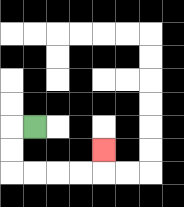{'start': '[1, 5]', 'end': '[4, 6]', 'path_directions': 'L,D,D,R,R,R,R,U', 'path_coordinates': '[[1, 5], [0, 5], [0, 6], [0, 7], [1, 7], [2, 7], [3, 7], [4, 7], [4, 6]]'}